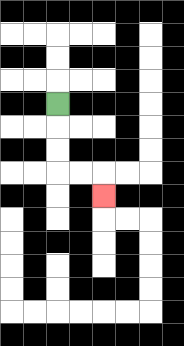{'start': '[2, 4]', 'end': '[4, 8]', 'path_directions': 'D,D,D,R,R,D', 'path_coordinates': '[[2, 4], [2, 5], [2, 6], [2, 7], [3, 7], [4, 7], [4, 8]]'}